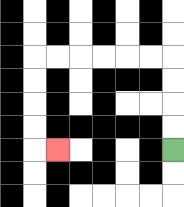{'start': '[7, 6]', 'end': '[2, 6]', 'path_directions': 'U,U,U,U,L,L,L,L,L,L,D,D,D,D,R', 'path_coordinates': '[[7, 6], [7, 5], [7, 4], [7, 3], [7, 2], [6, 2], [5, 2], [4, 2], [3, 2], [2, 2], [1, 2], [1, 3], [1, 4], [1, 5], [1, 6], [2, 6]]'}